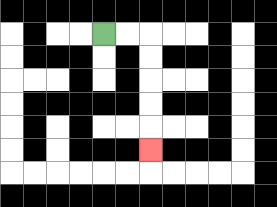{'start': '[4, 1]', 'end': '[6, 6]', 'path_directions': 'R,R,D,D,D,D,D', 'path_coordinates': '[[4, 1], [5, 1], [6, 1], [6, 2], [6, 3], [6, 4], [6, 5], [6, 6]]'}